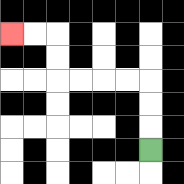{'start': '[6, 6]', 'end': '[0, 1]', 'path_directions': 'U,U,U,L,L,L,L,U,U,L,L', 'path_coordinates': '[[6, 6], [6, 5], [6, 4], [6, 3], [5, 3], [4, 3], [3, 3], [2, 3], [2, 2], [2, 1], [1, 1], [0, 1]]'}